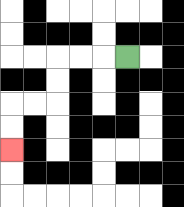{'start': '[5, 2]', 'end': '[0, 6]', 'path_directions': 'L,L,L,D,D,L,L,D,D', 'path_coordinates': '[[5, 2], [4, 2], [3, 2], [2, 2], [2, 3], [2, 4], [1, 4], [0, 4], [0, 5], [0, 6]]'}